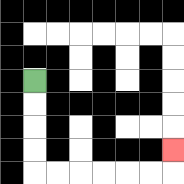{'start': '[1, 3]', 'end': '[7, 6]', 'path_directions': 'D,D,D,D,R,R,R,R,R,R,U', 'path_coordinates': '[[1, 3], [1, 4], [1, 5], [1, 6], [1, 7], [2, 7], [3, 7], [4, 7], [5, 7], [6, 7], [7, 7], [7, 6]]'}